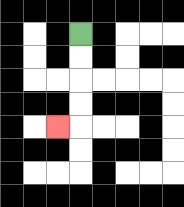{'start': '[3, 1]', 'end': '[2, 5]', 'path_directions': 'D,D,D,D,L', 'path_coordinates': '[[3, 1], [3, 2], [3, 3], [3, 4], [3, 5], [2, 5]]'}